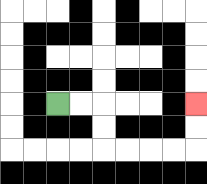{'start': '[2, 4]', 'end': '[8, 4]', 'path_directions': 'R,R,D,D,R,R,R,R,U,U', 'path_coordinates': '[[2, 4], [3, 4], [4, 4], [4, 5], [4, 6], [5, 6], [6, 6], [7, 6], [8, 6], [8, 5], [8, 4]]'}